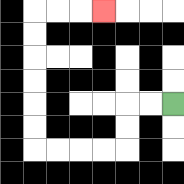{'start': '[7, 4]', 'end': '[4, 0]', 'path_directions': 'L,L,D,D,L,L,L,L,U,U,U,U,U,U,R,R,R', 'path_coordinates': '[[7, 4], [6, 4], [5, 4], [5, 5], [5, 6], [4, 6], [3, 6], [2, 6], [1, 6], [1, 5], [1, 4], [1, 3], [1, 2], [1, 1], [1, 0], [2, 0], [3, 0], [4, 0]]'}